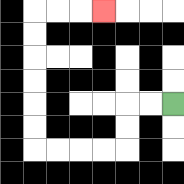{'start': '[7, 4]', 'end': '[4, 0]', 'path_directions': 'L,L,D,D,L,L,L,L,U,U,U,U,U,U,R,R,R', 'path_coordinates': '[[7, 4], [6, 4], [5, 4], [5, 5], [5, 6], [4, 6], [3, 6], [2, 6], [1, 6], [1, 5], [1, 4], [1, 3], [1, 2], [1, 1], [1, 0], [2, 0], [3, 0], [4, 0]]'}